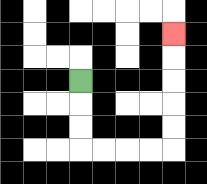{'start': '[3, 3]', 'end': '[7, 1]', 'path_directions': 'D,D,D,R,R,R,R,U,U,U,U,U', 'path_coordinates': '[[3, 3], [3, 4], [3, 5], [3, 6], [4, 6], [5, 6], [6, 6], [7, 6], [7, 5], [7, 4], [7, 3], [7, 2], [7, 1]]'}